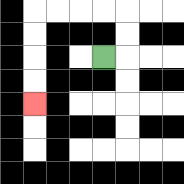{'start': '[4, 2]', 'end': '[1, 4]', 'path_directions': 'R,U,U,L,L,L,L,D,D,D,D', 'path_coordinates': '[[4, 2], [5, 2], [5, 1], [5, 0], [4, 0], [3, 0], [2, 0], [1, 0], [1, 1], [1, 2], [1, 3], [1, 4]]'}